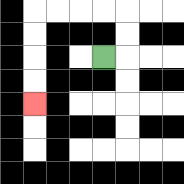{'start': '[4, 2]', 'end': '[1, 4]', 'path_directions': 'R,U,U,L,L,L,L,D,D,D,D', 'path_coordinates': '[[4, 2], [5, 2], [5, 1], [5, 0], [4, 0], [3, 0], [2, 0], [1, 0], [1, 1], [1, 2], [1, 3], [1, 4]]'}